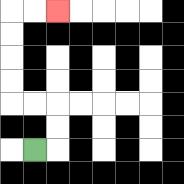{'start': '[1, 6]', 'end': '[2, 0]', 'path_directions': 'R,U,U,L,L,U,U,U,U,R,R', 'path_coordinates': '[[1, 6], [2, 6], [2, 5], [2, 4], [1, 4], [0, 4], [0, 3], [0, 2], [0, 1], [0, 0], [1, 0], [2, 0]]'}